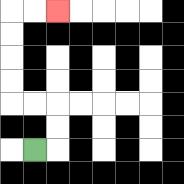{'start': '[1, 6]', 'end': '[2, 0]', 'path_directions': 'R,U,U,L,L,U,U,U,U,R,R', 'path_coordinates': '[[1, 6], [2, 6], [2, 5], [2, 4], [1, 4], [0, 4], [0, 3], [0, 2], [0, 1], [0, 0], [1, 0], [2, 0]]'}